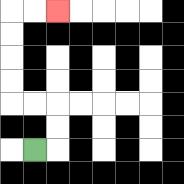{'start': '[1, 6]', 'end': '[2, 0]', 'path_directions': 'R,U,U,L,L,U,U,U,U,R,R', 'path_coordinates': '[[1, 6], [2, 6], [2, 5], [2, 4], [1, 4], [0, 4], [0, 3], [0, 2], [0, 1], [0, 0], [1, 0], [2, 0]]'}